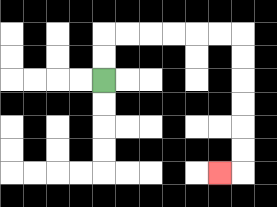{'start': '[4, 3]', 'end': '[9, 7]', 'path_directions': 'U,U,R,R,R,R,R,R,D,D,D,D,D,D,L', 'path_coordinates': '[[4, 3], [4, 2], [4, 1], [5, 1], [6, 1], [7, 1], [8, 1], [9, 1], [10, 1], [10, 2], [10, 3], [10, 4], [10, 5], [10, 6], [10, 7], [9, 7]]'}